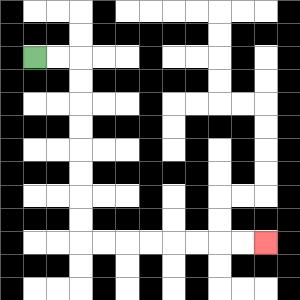{'start': '[1, 2]', 'end': '[11, 10]', 'path_directions': 'R,R,D,D,D,D,D,D,D,D,R,R,R,R,R,R,R,R', 'path_coordinates': '[[1, 2], [2, 2], [3, 2], [3, 3], [3, 4], [3, 5], [3, 6], [3, 7], [3, 8], [3, 9], [3, 10], [4, 10], [5, 10], [6, 10], [7, 10], [8, 10], [9, 10], [10, 10], [11, 10]]'}